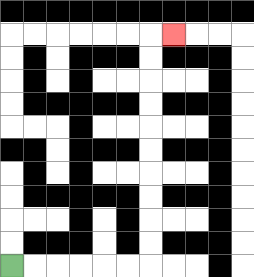{'start': '[0, 11]', 'end': '[7, 1]', 'path_directions': 'R,R,R,R,R,R,U,U,U,U,U,U,U,U,U,U,R', 'path_coordinates': '[[0, 11], [1, 11], [2, 11], [3, 11], [4, 11], [5, 11], [6, 11], [6, 10], [6, 9], [6, 8], [6, 7], [6, 6], [6, 5], [6, 4], [6, 3], [6, 2], [6, 1], [7, 1]]'}